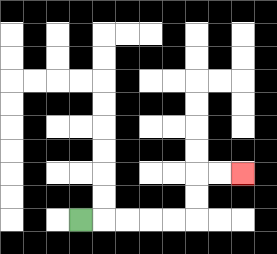{'start': '[3, 9]', 'end': '[10, 7]', 'path_directions': 'R,R,R,R,R,U,U,R,R', 'path_coordinates': '[[3, 9], [4, 9], [5, 9], [6, 9], [7, 9], [8, 9], [8, 8], [8, 7], [9, 7], [10, 7]]'}